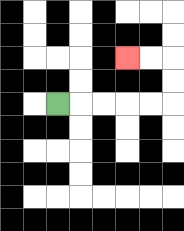{'start': '[2, 4]', 'end': '[5, 2]', 'path_directions': 'R,R,R,R,R,U,U,L,L', 'path_coordinates': '[[2, 4], [3, 4], [4, 4], [5, 4], [6, 4], [7, 4], [7, 3], [7, 2], [6, 2], [5, 2]]'}